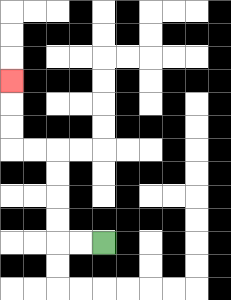{'start': '[4, 10]', 'end': '[0, 3]', 'path_directions': 'L,L,U,U,U,U,L,L,U,U,U', 'path_coordinates': '[[4, 10], [3, 10], [2, 10], [2, 9], [2, 8], [2, 7], [2, 6], [1, 6], [0, 6], [0, 5], [0, 4], [0, 3]]'}